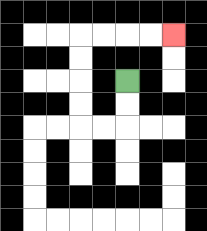{'start': '[5, 3]', 'end': '[7, 1]', 'path_directions': 'D,D,L,L,U,U,U,U,R,R,R,R', 'path_coordinates': '[[5, 3], [5, 4], [5, 5], [4, 5], [3, 5], [3, 4], [3, 3], [3, 2], [3, 1], [4, 1], [5, 1], [6, 1], [7, 1]]'}